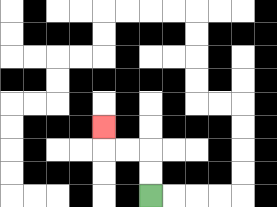{'start': '[6, 8]', 'end': '[4, 5]', 'path_directions': 'U,U,L,L,U', 'path_coordinates': '[[6, 8], [6, 7], [6, 6], [5, 6], [4, 6], [4, 5]]'}